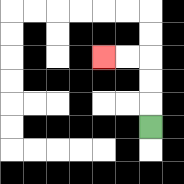{'start': '[6, 5]', 'end': '[4, 2]', 'path_directions': 'U,U,U,L,L', 'path_coordinates': '[[6, 5], [6, 4], [6, 3], [6, 2], [5, 2], [4, 2]]'}